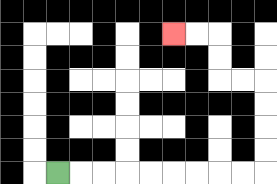{'start': '[2, 7]', 'end': '[7, 1]', 'path_directions': 'R,R,R,R,R,R,R,R,R,U,U,U,U,L,L,U,U,L,L', 'path_coordinates': '[[2, 7], [3, 7], [4, 7], [5, 7], [6, 7], [7, 7], [8, 7], [9, 7], [10, 7], [11, 7], [11, 6], [11, 5], [11, 4], [11, 3], [10, 3], [9, 3], [9, 2], [9, 1], [8, 1], [7, 1]]'}